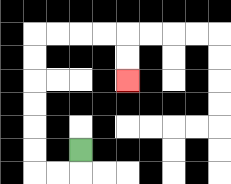{'start': '[3, 6]', 'end': '[5, 3]', 'path_directions': 'D,L,L,U,U,U,U,U,U,R,R,R,R,D,D', 'path_coordinates': '[[3, 6], [3, 7], [2, 7], [1, 7], [1, 6], [1, 5], [1, 4], [1, 3], [1, 2], [1, 1], [2, 1], [3, 1], [4, 1], [5, 1], [5, 2], [5, 3]]'}